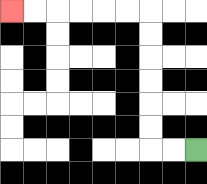{'start': '[8, 6]', 'end': '[0, 0]', 'path_directions': 'L,L,U,U,U,U,U,U,L,L,L,L,L,L', 'path_coordinates': '[[8, 6], [7, 6], [6, 6], [6, 5], [6, 4], [6, 3], [6, 2], [6, 1], [6, 0], [5, 0], [4, 0], [3, 0], [2, 0], [1, 0], [0, 0]]'}